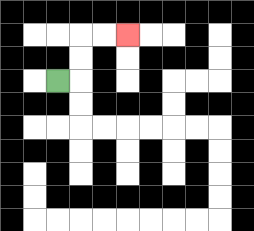{'start': '[2, 3]', 'end': '[5, 1]', 'path_directions': 'R,U,U,R,R', 'path_coordinates': '[[2, 3], [3, 3], [3, 2], [3, 1], [4, 1], [5, 1]]'}